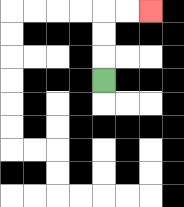{'start': '[4, 3]', 'end': '[6, 0]', 'path_directions': 'U,U,U,R,R', 'path_coordinates': '[[4, 3], [4, 2], [4, 1], [4, 0], [5, 0], [6, 0]]'}